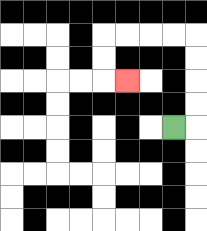{'start': '[7, 5]', 'end': '[5, 3]', 'path_directions': 'R,U,U,U,U,L,L,L,L,D,D,R', 'path_coordinates': '[[7, 5], [8, 5], [8, 4], [8, 3], [8, 2], [8, 1], [7, 1], [6, 1], [5, 1], [4, 1], [4, 2], [4, 3], [5, 3]]'}